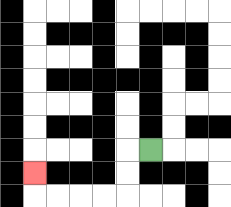{'start': '[6, 6]', 'end': '[1, 7]', 'path_directions': 'L,D,D,L,L,L,L,U', 'path_coordinates': '[[6, 6], [5, 6], [5, 7], [5, 8], [4, 8], [3, 8], [2, 8], [1, 8], [1, 7]]'}